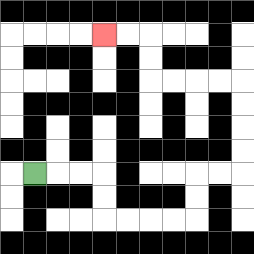{'start': '[1, 7]', 'end': '[4, 1]', 'path_directions': 'R,R,R,D,D,R,R,R,R,U,U,R,R,U,U,U,U,L,L,L,L,U,U,L,L', 'path_coordinates': '[[1, 7], [2, 7], [3, 7], [4, 7], [4, 8], [4, 9], [5, 9], [6, 9], [7, 9], [8, 9], [8, 8], [8, 7], [9, 7], [10, 7], [10, 6], [10, 5], [10, 4], [10, 3], [9, 3], [8, 3], [7, 3], [6, 3], [6, 2], [6, 1], [5, 1], [4, 1]]'}